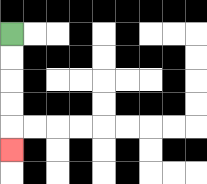{'start': '[0, 1]', 'end': '[0, 6]', 'path_directions': 'D,D,D,D,D', 'path_coordinates': '[[0, 1], [0, 2], [0, 3], [0, 4], [0, 5], [0, 6]]'}